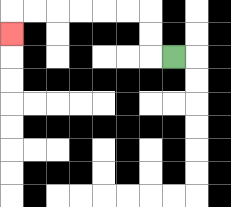{'start': '[7, 2]', 'end': '[0, 1]', 'path_directions': 'L,U,U,L,L,L,L,L,L,D', 'path_coordinates': '[[7, 2], [6, 2], [6, 1], [6, 0], [5, 0], [4, 0], [3, 0], [2, 0], [1, 0], [0, 0], [0, 1]]'}